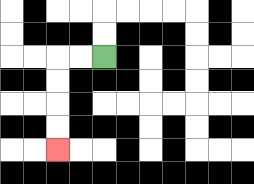{'start': '[4, 2]', 'end': '[2, 6]', 'path_directions': 'L,L,D,D,D,D', 'path_coordinates': '[[4, 2], [3, 2], [2, 2], [2, 3], [2, 4], [2, 5], [2, 6]]'}